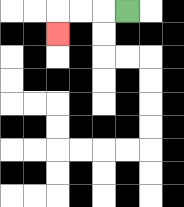{'start': '[5, 0]', 'end': '[2, 1]', 'path_directions': 'L,L,L,D', 'path_coordinates': '[[5, 0], [4, 0], [3, 0], [2, 0], [2, 1]]'}